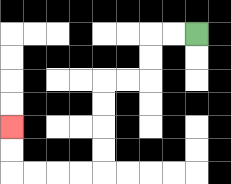{'start': '[8, 1]', 'end': '[0, 5]', 'path_directions': 'L,L,D,D,L,L,D,D,D,D,L,L,L,L,U,U', 'path_coordinates': '[[8, 1], [7, 1], [6, 1], [6, 2], [6, 3], [5, 3], [4, 3], [4, 4], [4, 5], [4, 6], [4, 7], [3, 7], [2, 7], [1, 7], [0, 7], [0, 6], [0, 5]]'}